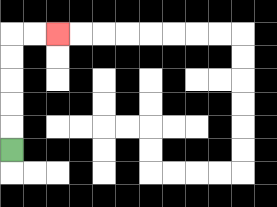{'start': '[0, 6]', 'end': '[2, 1]', 'path_directions': 'U,U,U,U,U,R,R', 'path_coordinates': '[[0, 6], [0, 5], [0, 4], [0, 3], [0, 2], [0, 1], [1, 1], [2, 1]]'}